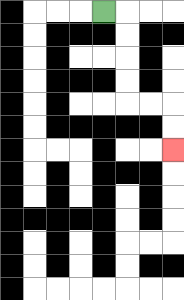{'start': '[4, 0]', 'end': '[7, 6]', 'path_directions': 'R,D,D,D,D,R,R,D,D', 'path_coordinates': '[[4, 0], [5, 0], [5, 1], [5, 2], [5, 3], [5, 4], [6, 4], [7, 4], [7, 5], [7, 6]]'}